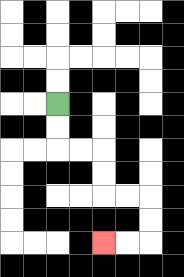{'start': '[2, 4]', 'end': '[4, 10]', 'path_directions': 'D,D,R,R,D,D,R,R,D,D,L,L', 'path_coordinates': '[[2, 4], [2, 5], [2, 6], [3, 6], [4, 6], [4, 7], [4, 8], [5, 8], [6, 8], [6, 9], [6, 10], [5, 10], [4, 10]]'}